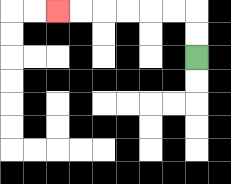{'start': '[8, 2]', 'end': '[2, 0]', 'path_directions': 'U,U,L,L,L,L,L,L', 'path_coordinates': '[[8, 2], [8, 1], [8, 0], [7, 0], [6, 0], [5, 0], [4, 0], [3, 0], [2, 0]]'}